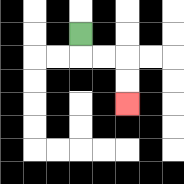{'start': '[3, 1]', 'end': '[5, 4]', 'path_directions': 'D,R,R,D,D', 'path_coordinates': '[[3, 1], [3, 2], [4, 2], [5, 2], [5, 3], [5, 4]]'}